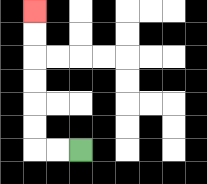{'start': '[3, 6]', 'end': '[1, 0]', 'path_directions': 'L,L,U,U,U,U,U,U', 'path_coordinates': '[[3, 6], [2, 6], [1, 6], [1, 5], [1, 4], [1, 3], [1, 2], [1, 1], [1, 0]]'}